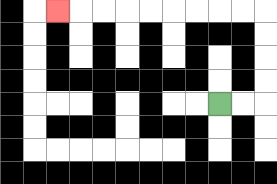{'start': '[9, 4]', 'end': '[2, 0]', 'path_directions': 'R,R,U,U,U,U,L,L,L,L,L,L,L,L,L', 'path_coordinates': '[[9, 4], [10, 4], [11, 4], [11, 3], [11, 2], [11, 1], [11, 0], [10, 0], [9, 0], [8, 0], [7, 0], [6, 0], [5, 0], [4, 0], [3, 0], [2, 0]]'}